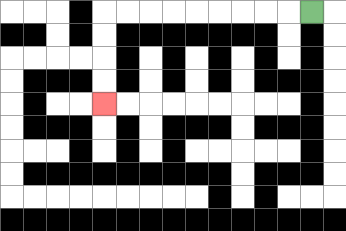{'start': '[13, 0]', 'end': '[4, 4]', 'path_directions': 'L,L,L,L,L,L,L,L,L,D,D,D,D', 'path_coordinates': '[[13, 0], [12, 0], [11, 0], [10, 0], [9, 0], [8, 0], [7, 0], [6, 0], [5, 0], [4, 0], [4, 1], [4, 2], [4, 3], [4, 4]]'}